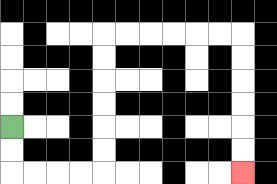{'start': '[0, 5]', 'end': '[10, 7]', 'path_directions': 'D,D,R,R,R,R,U,U,U,U,U,U,R,R,R,R,R,R,D,D,D,D,D,D', 'path_coordinates': '[[0, 5], [0, 6], [0, 7], [1, 7], [2, 7], [3, 7], [4, 7], [4, 6], [4, 5], [4, 4], [4, 3], [4, 2], [4, 1], [5, 1], [6, 1], [7, 1], [8, 1], [9, 1], [10, 1], [10, 2], [10, 3], [10, 4], [10, 5], [10, 6], [10, 7]]'}